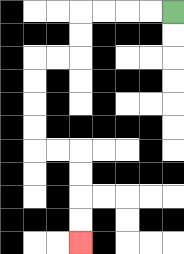{'start': '[7, 0]', 'end': '[3, 10]', 'path_directions': 'L,L,L,L,D,D,L,L,D,D,D,D,R,R,D,D,D,D', 'path_coordinates': '[[7, 0], [6, 0], [5, 0], [4, 0], [3, 0], [3, 1], [3, 2], [2, 2], [1, 2], [1, 3], [1, 4], [1, 5], [1, 6], [2, 6], [3, 6], [3, 7], [3, 8], [3, 9], [3, 10]]'}